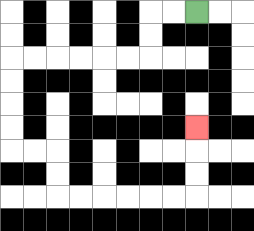{'start': '[8, 0]', 'end': '[8, 5]', 'path_directions': 'L,L,D,D,L,L,L,L,L,L,D,D,D,D,R,R,D,D,R,R,R,R,R,R,U,U,U', 'path_coordinates': '[[8, 0], [7, 0], [6, 0], [6, 1], [6, 2], [5, 2], [4, 2], [3, 2], [2, 2], [1, 2], [0, 2], [0, 3], [0, 4], [0, 5], [0, 6], [1, 6], [2, 6], [2, 7], [2, 8], [3, 8], [4, 8], [5, 8], [6, 8], [7, 8], [8, 8], [8, 7], [8, 6], [8, 5]]'}